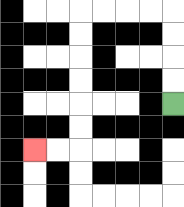{'start': '[7, 4]', 'end': '[1, 6]', 'path_directions': 'U,U,U,U,L,L,L,L,D,D,D,D,D,D,L,L', 'path_coordinates': '[[7, 4], [7, 3], [7, 2], [7, 1], [7, 0], [6, 0], [5, 0], [4, 0], [3, 0], [3, 1], [3, 2], [3, 3], [3, 4], [3, 5], [3, 6], [2, 6], [1, 6]]'}